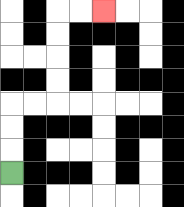{'start': '[0, 7]', 'end': '[4, 0]', 'path_directions': 'U,U,U,R,R,U,U,U,U,R,R', 'path_coordinates': '[[0, 7], [0, 6], [0, 5], [0, 4], [1, 4], [2, 4], [2, 3], [2, 2], [2, 1], [2, 0], [3, 0], [4, 0]]'}